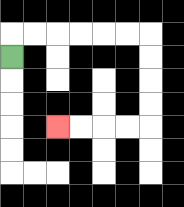{'start': '[0, 2]', 'end': '[2, 5]', 'path_directions': 'U,R,R,R,R,R,R,D,D,D,D,L,L,L,L', 'path_coordinates': '[[0, 2], [0, 1], [1, 1], [2, 1], [3, 1], [4, 1], [5, 1], [6, 1], [6, 2], [6, 3], [6, 4], [6, 5], [5, 5], [4, 5], [3, 5], [2, 5]]'}